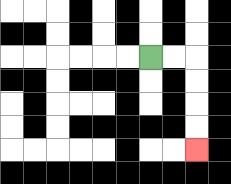{'start': '[6, 2]', 'end': '[8, 6]', 'path_directions': 'R,R,D,D,D,D', 'path_coordinates': '[[6, 2], [7, 2], [8, 2], [8, 3], [8, 4], [8, 5], [8, 6]]'}